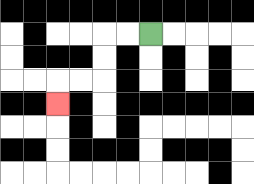{'start': '[6, 1]', 'end': '[2, 4]', 'path_directions': 'L,L,D,D,L,L,D', 'path_coordinates': '[[6, 1], [5, 1], [4, 1], [4, 2], [4, 3], [3, 3], [2, 3], [2, 4]]'}